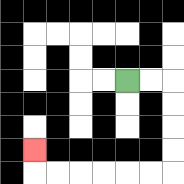{'start': '[5, 3]', 'end': '[1, 6]', 'path_directions': 'R,R,D,D,D,D,L,L,L,L,L,L,U', 'path_coordinates': '[[5, 3], [6, 3], [7, 3], [7, 4], [7, 5], [7, 6], [7, 7], [6, 7], [5, 7], [4, 7], [3, 7], [2, 7], [1, 7], [1, 6]]'}